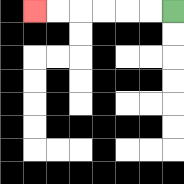{'start': '[7, 0]', 'end': '[1, 0]', 'path_directions': 'L,L,L,L,L,L', 'path_coordinates': '[[7, 0], [6, 0], [5, 0], [4, 0], [3, 0], [2, 0], [1, 0]]'}